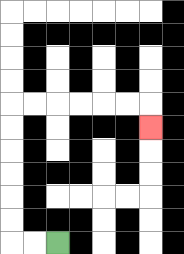{'start': '[2, 10]', 'end': '[6, 5]', 'path_directions': 'L,L,U,U,U,U,U,U,R,R,R,R,R,R,D', 'path_coordinates': '[[2, 10], [1, 10], [0, 10], [0, 9], [0, 8], [0, 7], [0, 6], [0, 5], [0, 4], [1, 4], [2, 4], [3, 4], [4, 4], [5, 4], [6, 4], [6, 5]]'}